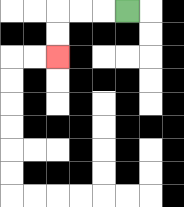{'start': '[5, 0]', 'end': '[2, 2]', 'path_directions': 'L,L,L,D,D', 'path_coordinates': '[[5, 0], [4, 0], [3, 0], [2, 0], [2, 1], [2, 2]]'}